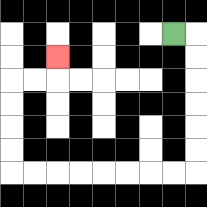{'start': '[7, 1]', 'end': '[2, 2]', 'path_directions': 'R,D,D,D,D,D,D,L,L,L,L,L,L,L,L,U,U,U,U,R,R,U', 'path_coordinates': '[[7, 1], [8, 1], [8, 2], [8, 3], [8, 4], [8, 5], [8, 6], [8, 7], [7, 7], [6, 7], [5, 7], [4, 7], [3, 7], [2, 7], [1, 7], [0, 7], [0, 6], [0, 5], [0, 4], [0, 3], [1, 3], [2, 3], [2, 2]]'}